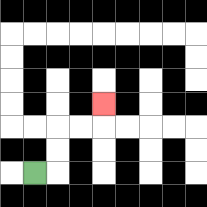{'start': '[1, 7]', 'end': '[4, 4]', 'path_directions': 'R,U,U,R,R,U', 'path_coordinates': '[[1, 7], [2, 7], [2, 6], [2, 5], [3, 5], [4, 5], [4, 4]]'}